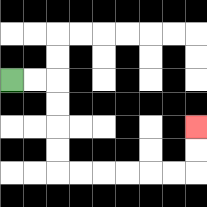{'start': '[0, 3]', 'end': '[8, 5]', 'path_directions': 'R,R,D,D,D,D,R,R,R,R,R,R,U,U', 'path_coordinates': '[[0, 3], [1, 3], [2, 3], [2, 4], [2, 5], [2, 6], [2, 7], [3, 7], [4, 7], [5, 7], [6, 7], [7, 7], [8, 7], [8, 6], [8, 5]]'}